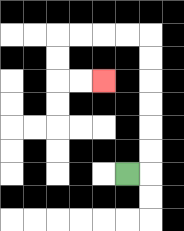{'start': '[5, 7]', 'end': '[4, 3]', 'path_directions': 'R,U,U,U,U,U,U,L,L,L,L,D,D,R,R', 'path_coordinates': '[[5, 7], [6, 7], [6, 6], [6, 5], [6, 4], [6, 3], [6, 2], [6, 1], [5, 1], [4, 1], [3, 1], [2, 1], [2, 2], [2, 3], [3, 3], [4, 3]]'}